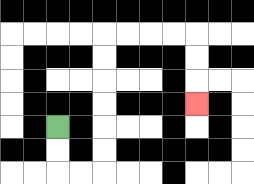{'start': '[2, 5]', 'end': '[8, 4]', 'path_directions': 'D,D,R,R,U,U,U,U,U,U,R,R,R,R,D,D,D', 'path_coordinates': '[[2, 5], [2, 6], [2, 7], [3, 7], [4, 7], [4, 6], [4, 5], [4, 4], [4, 3], [4, 2], [4, 1], [5, 1], [6, 1], [7, 1], [8, 1], [8, 2], [8, 3], [8, 4]]'}